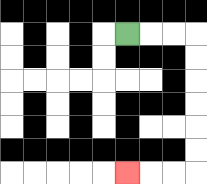{'start': '[5, 1]', 'end': '[5, 7]', 'path_directions': 'R,R,R,D,D,D,D,D,D,L,L,L', 'path_coordinates': '[[5, 1], [6, 1], [7, 1], [8, 1], [8, 2], [8, 3], [8, 4], [8, 5], [8, 6], [8, 7], [7, 7], [6, 7], [5, 7]]'}